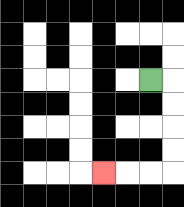{'start': '[6, 3]', 'end': '[4, 7]', 'path_directions': 'R,D,D,D,D,L,L,L', 'path_coordinates': '[[6, 3], [7, 3], [7, 4], [7, 5], [7, 6], [7, 7], [6, 7], [5, 7], [4, 7]]'}